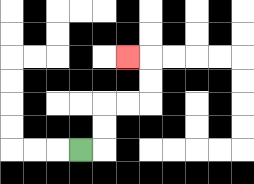{'start': '[3, 6]', 'end': '[5, 2]', 'path_directions': 'R,U,U,R,R,U,U,L', 'path_coordinates': '[[3, 6], [4, 6], [4, 5], [4, 4], [5, 4], [6, 4], [6, 3], [6, 2], [5, 2]]'}